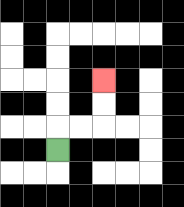{'start': '[2, 6]', 'end': '[4, 3]', 'path_directions': 'U,R,R,U,U', 'path_coordinates': '[[2, 6], [2, 5], [3, 5], [4, 5], [4, 4], [4, 3]]'}